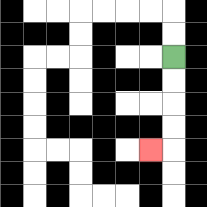{'start': '[7, 2]', 'end': '[6, 6]', 'path_directions': 'D,D,D,D,L', 'path_coordinates': '[[7, 2], [7, 3], [7, 4], [7, 5], [7, 6], [6, 6]]'}